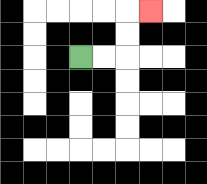{'start': '[3, 2]', 'end': '[6, 0]', 'path_directions': 'R,R,U,U,R', 'path_coordinates': '[[3, 2], [4, 2], [5, 2], [5, 1], [5, 0], [6, 0]]'}